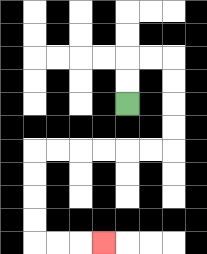{'start': '[5, 4]', 'end': '[4, 10]', 'path_directions': 'U,U,R,R,D,D,D,D,L,L,L,L,L,L,D,D,D,D,R,R,R', 'path_coordinates': '[[5, 4], [5, 3], [5, 2], [6, 2], [7, 2], [7, 3], [7, 4], [7, 5], [7, 6], [6, 6], [5, 6], [4, 6], [3, 6], [2, 6], [1, 6], [1, 7], [1, 8], [1, 9], [1, 10], [2, 10], [3, 10], [4, 10]]'}